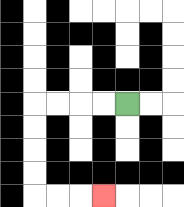{'start': '[5, 4]', 'end': '[4, 8]', 'path_directions': 'L,L,L,L,D,D,D,D,R,R,R', 'path_coordinates': '[[5, 4], [4, 4], [3, 4], [2, 4], [1, 4], [1, 5], [1, 6], [1, 7], [1, 8], [2, 8], [3, 8], [4, 8]]'}